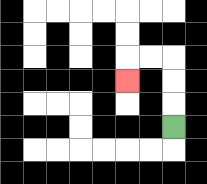{'start': '[7, 5]', 'end': '[5, 3]', 'path_directions': 'U,U,U,L,L,D', 'path_coordinates': '[[7, 5], [7, 4], [7, 3], [7, 2], [6, 2], [5, 2], [5, 3]]'}